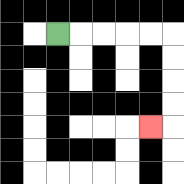{'start': '[2, 1]', 'end': '[6, 5]', 'path_directions': 'R,R,R,R,R,D,D,D,D,L', 'path_coordinates': '[[2, 1], [3, 1], [4, 1], [5, 1], [6, 1], [7, 1], [7, 2], [7, 3], [7, 4], [7, 5], [6, 5]]'}